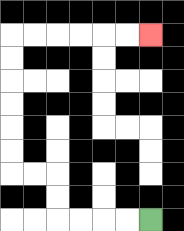{'start': '[6, 9]', 'end': '[6, 1]', 'path_directions': 'L,L,L,L,U,U,L,L,U,U,U,U,U,U,R,R,R,R,R,R', 'path_coordinates': '[[6, 9], [5, 9], [4, 9], [3, 9], [2, 9], [2, 8], [2, 7], [1, 7], [0, 7], [0, 6], [0, 5], [0, 4], [0, 3], [0, 2], [0, 1], [1, 1], [2, 1], [3, 1], [4, 1], [5, 1], [6, 1]]'}